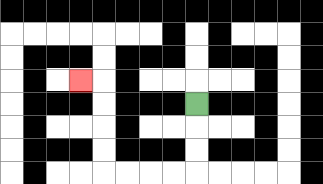{'start': '[8, 4]', 'end': '[3, 3]', 'path_directions': 'D,D,D,L,L,L,L,U,U,U,U,L', 'path_coordinates': '[[8, 4], [8, 5], [8, 6], [8, 7], [7, 7], [6, 7], [5, 7], [4, 7], [4, 6], [4, 5], [4, 4], [4, 3], [3, 3]]'}